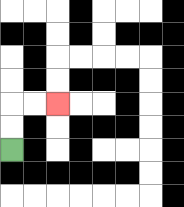{'start': '[0, 6]', 'end': '[2, 4]', 'path_directions': 'U,U,R,R', 'path_coordinates': '[[0, 6], [0, 5], [0, 4], [1, 4], [2, 4]]'}